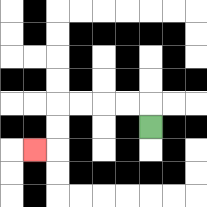{'start': '[6, 5]', 'end': '[1, 6]', 'path_directions': 'U,L,L,L,L,D,D,L', 'path_coordinates': '[[6, 5], [6, 4], [5, 4], [4, 4], [3, 4], [2, 4], [2, 5], [2, 6], [1, 6]]'}